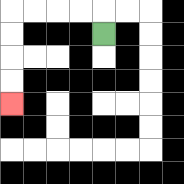{'start': '[4, 1]', 'end': '[0, 4]', 'path_directions': 'U,L,L,L,L,D,D,D,D', 'path_coordinates': '[[4, 1], [4, 0], [3, 0], [2, 0], [1, 0], [0, 0], [0, 1], [0, 2], [0, 3], [0, 4]]'}